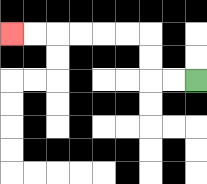{'start': '[8, 3]', 'end': '[0, 1]', 'path_directions': 'L,L,U,U,L,L,L,L,L,L', 'path_coordinates': '[[8, 3], [7, 3], [6, 3], [6, 2], [6, 1], [5, 1], [4, 1], [3, 1], [2, 1], [1, 1], [0, 1]]'}